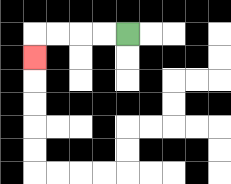{'start': '[5, 1]', 'end': '[1, 2]', 'path_directions': 'L,L,L,L,D', 'path_coordinates': '[[5, 1], [4, 1], [3, 1], [2, 1], [1, 1], [1, 2]]'}